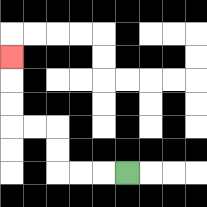{'start': '[5, 7]', 'end': '[0, 2]', 'path_directions': 'L,L,L,U,U,L,L,U,U,U', 'path_coordinates': '[[5, 7], [4, 7], [3, 7], [2, 7], [2, 6], [2, 5], [1, 5], [0, 5], [0, 4], [0, 3], [0, 2]]'}